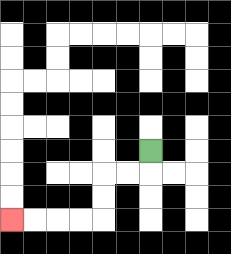{'start': '[6, 6]', 'end': '[0, 9]', 'path_directions': 'D,L,L,D,D,L,L,L,L', 'path_coordinates': '[[6, 6], [6, 7], [5, 7], [4, 7], [4, 8], [4, 9], [3, 9], [2, 9], [1, 9], [0, 9]]'}